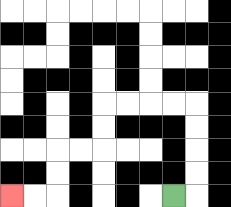{'start': '[7, 8]', 'end': '[0, 8]', 'path_directions': 'R,U,U,U,U,L,L,L,L,D,D,L,L,D,D,L,L', 'path_coordinates': '[[7, 8], [8, 8], [8, 7], [8, 6], [8, 5], [8, 4], [7, 4], [6, 4], [5, 4], [4, 4], [4, 5], [4, 6], [3, 6], [2, 6], [2, 7], [2, 8], [1, 8], [0, 8]]'}